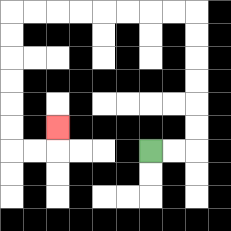{'start': '[6, 6]', 'end': '[2, 5]', 'path_directions': 'R,R,U,U,U,U,U,U,L,L,L,L,L,L,L,L,D,D,D,D,D,D,R,R,U', 'path_coordinates': '[[6, 6], [7, 6], [8, 6], [8, 5], [8, 4], [8, 3], [8, 2], [8, 1], [8, 0], [7, 0], [6, 0], [5, 0], [4, 0], [3, 0], [2, 0], [1, 0], [0, 0], [0, 1], [0, 2], [0, 3], [0, 4], [0, 5], [0, 6], [1, 6], [2, 6], [2, 5]]'}